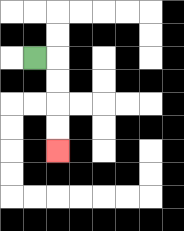{'start': '[1, 2]', 'end': '[2, 6]', 'path_directions': 'R,D,D,D,D', 'path_coordinates': '[[1, 2], [2, 2], [2, 3], [2, 4], [2, 5], [2, 6]]'}